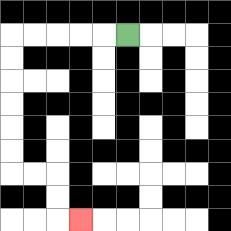{'start': '[5, 1]', 'end': '[3, 9]', 'path_directions': 'L,L,L,L,L,D,D,D,D,D,D,R,R,D,D,R', 'path_coordinates': '[[5, 1], [4, 1], [3, 1], [2, 1], [1, 1], [0, 1], [0, 2], [0, 3], [0, 4], [0, 5], [0, 6], [0, 7], [1, 7], [2, 7], [2, 8], [2, 9], [3, 9]]'}